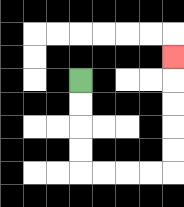{'start': '[3, 3]', 'end': '[7, 2]', 'path_directions': 'D,D,D,D,R,R,R,R,U,U,U,U,U', 'path_coordinates': '[[3, 3], [3, 4], [3, 5], [3, 6], [3, 7], [4, 7], [5, 7], [6, 7], [7, 7], [7, 6], [7, 5], [7, 4], [7, 3], [7, 2]]'}